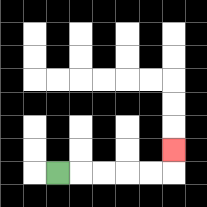{'start': '[2, 7]', 'end': '[7, 6]', 'path_directions': 'R,R,R,R,R,U', 'path_coordinates': '[[2, 7], [3, 7], [4, 7], [5, 7], [6, 7], [7, 7], [7, 6]]'}